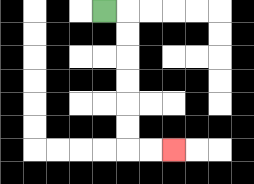{'start': '[4, 0]', 'end': '[7, 6]', 'path_directions': 'R,D,D,D,D,D,D,R,R', 'path_coordinates': '[[4, 0], [5, 0], [5, 1], [5, 2], [5, 3], [5, 4], [5, 5], [5, 6], [6, 6], [7, 6]]'}